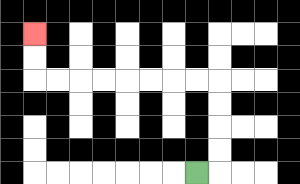{'start': '[8, 7]', 'end': '[1, 1]', 'path_directions': 'R,U,U,U,U,L,L,L,L,L,L,L,L,U,U', 'path_coordinates': '[[8, 7], [9, 7], [9, 6], [9, 5], [9, 4], [9, 3], [8, 3], [7, 3], [6, 3], [5, 3], [4, 3], [3, 3], [2, 3], [1, 3], [1, 2], [1, 1]]'}